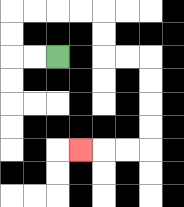{'start': '[2, 2]', 'end': '[3, 6]', 'path_directions': 'L,L,U,U,R,R,R,R,D,D,R,R,D,D,D,D,L,L,L', 'path_coordinates': '[[2, 2], [1, 2], [0, 2], [0, 1], [0, 0], [1, 0], [2, 0], [3, 0], [4, 0], [4, 1], [4, 2], [5, 2], [6, 2], [6, 3], [6, 4], [6, 5], [6, 6], [5, 6], [4, 6], [3, 6]]'}